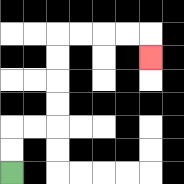{'start': '[0, 7]', 'end': '[6, 2]', 'path_directions': 'U,U,R,R,U,U,U,U,R,R,R,R,D', 'path_coordinates': '[[0, 7], [0, 6], [0, 5], [1, 5], [2, 5], [2, 4], [2, 3], [2, 2], [2, 1], [3, 1], [4, 1], [5, 1], [6, 1], [6, 2]]'}